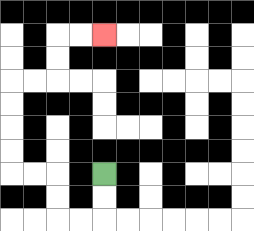{'start': '[4, 7]', 'end': '[4, 1]', 'path_directions': 'D,D,L,L,U,U,L,L,U,U,U,U,R,R,U,U,R,R', 'path_coordinates': '[[4, 7], [4, 8], [4, 9], [3, 9], [2, 9], [2, 8], [2, 7], [1, 7], [0, 7], [0, 6], [0, 5], [0, 4], [0, 3], [1, 3], [2, 3], [2, 2], [2, 1], [3, 1], [4, 1]]'}